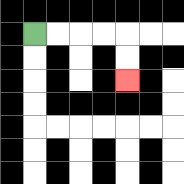{'start': '[1, 1]', 'end': '[5, 3]', 'path_directions': 'R,R,R,R,D,D', 'path_coordinates': '[[1, 1], [2, 1], [3, 1], [4, 1], [5, 1], [5, 2], [5, 3]]'}